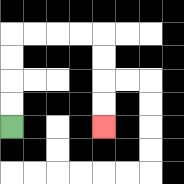{'start': '[0, 5]', 'end': '[4, 5]', 'path_directions': 'U,U,U,U,R,R,R,R,D,D,D,D', 'path_coordinates': '[[0, 5], [0, 4], [0, 3], [0, 2], [0, 1], [1, 1], [2, 1], [3, 1], [4, 1], [4, 2], [4, 3], [4, 4], [4, 5]]'}